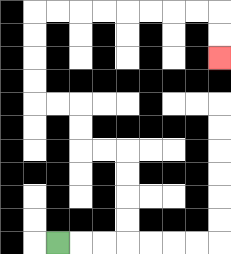{'start': '[2, 10]', 'end': '[9, 2]', 'path_directions': 'R,R,R,U,U,U,U,L,L,U,U,L,L,U,U,U,U,R,R,R,R,R,R,R,R,D,D', 'path_coordinates': '[[2, 10], [3, 10], [4, 10], [5, 10], [5, 9], [5, 8], [5, 7], [5, 6], [4, 6], [3, 6], [3, 5], [3, 4], [2, 4], [1, 4], [1, 3], [1, 2], [1, 1], [1, 0], [2, 0], [3, 0], [4, 0], [5, 0], [6, 0], [7, 0], [8, 0], [9, 0], [9, 1], [9, 2]]'}